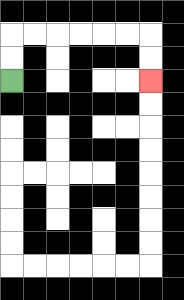{'start': '[0, 3]', 'end': '[6, 3]', 'path_directions': 'U,U,R,R,R,R,R,R,D,D', 'path_coordinates': '[[0, 3], [0, 2], [0, 1], [1, 1], [2, 1], [3, 1], [4, 1], [5, 1], [6, 1], [6, 2], [6, 3]]'}